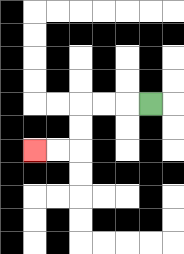{'start': '[6, 4]', 'end': '[1, 6]', 'path_directions': 'L,L,L,D,D,L,L', 'path_coordinates': '[[6, 4], [5, 4], [4, 4], [3, 4], [3, 5], [3, 6], [2, 6], [1, 6]]'}